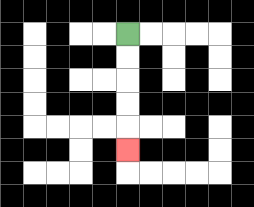{'start': '[5, 1]', 'end': '[5, 6]', 'path_directions': 'D,D,D,D,D', 'path_coordinates': '[[5, 1], [5, 2], [5, 3], [5, 4], [5, 5], [5, 6]]'}